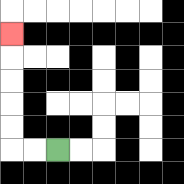{'start': '[2, 6]', 'end': '[0, 1]', 'path_directions': 'L,L,U,U,U,U,U', 'path_coordinates': '[[2, 6], [1, 6], [0, 6], [0, 5], [0, 4], [0, 3], [0, 2], [0, 1]]'}